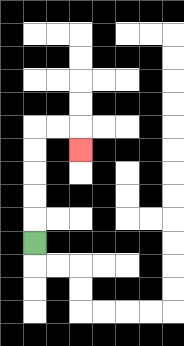{'start': '[1, 10]', 'end': '[3, 6]', 'path_directions': 'U,U,U,U,U,R,R,D', 'path_coordinates': '[[1, 10], [1, 9], [1, 8], [1, 7], [1, 6], [1, 5], [2, 5], [3, 5], [3, 6]]'}